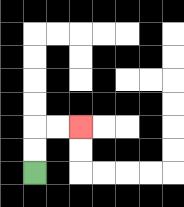{'start': '[1, 7]', 'end': '[3, 5]', 'path_directions': 'U,U,R,R', 'path_coordinates': '[[1, 7], [1, 6], [1, 5], [2, 5], [3, 5]]'}